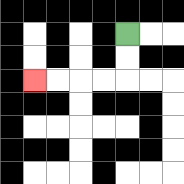{'start': '[5, 1]', 'end': '[1, 3]', 'path_directions': 'D,D,L,L,L,L', 'path_coordinates': '[[5, 1], [5, 2], [5, 3], [4, 3], [3, 3], [2, 3], [1, 3]]'}